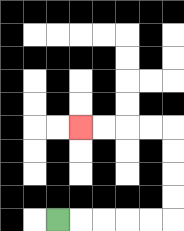{'start': '[2, 9]', 'end': '[3, 5]', 'path_directions': 'R,R,R,R,R,U,U,U,U,L,L,L,L', 'path_coordinates': '[[2, 9], [3, 9], [4, 9], [5, 9], [6, 9], [7, 9], [7, 8], [7, 7], [7, 6], [7, 5], [6, 5], [5, 5], [4, 5], [3, 5]]'}